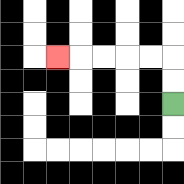{'start': '[7, 4]', 'end': '[2, 2]', 'path_directions': 'U,U,L,L,L,L,L', 'path_coordinates': '[[7, 4], [7, 3], [7, 2], [6, 2], [5, 2], [4, 2], [3, 2], [2, 2]]'}